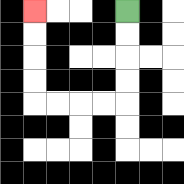{'start': '[5, 0]', 'end': '[1, 0]', 'path_directions': 'D,D,D,D,L,L,L,L,U,U,U,U', 'path_coordinates': '[[5, 0], [5, 1], [5, 2], [5, 3], [5, 4], [4, 4], [3, 4], [2, 4], [1, 4], [1, 3], [1, 2], [1, 1], [1, 0]]'}